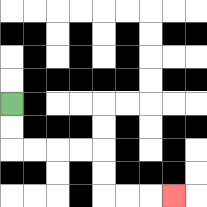{'start': '[0, 4]', 'end': '[7, 8]', 'path_directions': 'D,D,R,R,R,R,D,D,R,R,R', 'path_coordinates': '[[0, 4], [0, 5], [0, 6], [1, 6], [2, 6], [3, 6], [4, 6], [4, 7], [4, 8], [5, 8], [6, 8], [7, 8]]'}